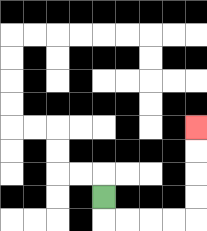{'start': '[4, 8]', 'end': '[8, 5]', 'path_directions': 'D,R,R,R,R,U,U,U,U', 'path_coordinates': '[[4, 8], [4, 9], [5, 9], [6, 9], [7, 9], [8, 9], [8, 8], [8, 7], [8, 6], [8, 5]]'}